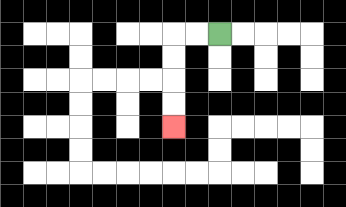{'start': '[9, 1]', 'end': '[7, 5]', 'path_directions': 'L,L,D,D,D,D', 'path_coordinates': '[[9, 1], [8, 1], [7, 1], [7, 2], [7, 3], [7, 4], [7, 5]]'}